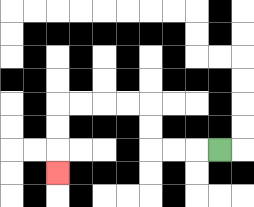{'start': '[9, 6]', 'end': '[2, 7]', 'path_directions': 'L,L,L,U,U,L,L,L,L,D,D,D', 'path_coordinates': '[[9, 6], [8, 6], [7, 6], [6, 6], [6, 5], [6, 4], [5, 4], [4, 4], [3, 4], [2, 4], [2, 5], [2, 6], [2, 7]]'}